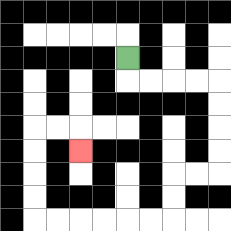{'start': '[5, 2]', 'end': '[3, 6]', 'path_directions': 'D,R,R,R,R,D,D,D,D,L,L,D,D,L,L,L,L,L,L,U,U,U,U,R,R,D', 'path_coordinates': '[[5, 2], [5, 3], [6, 3], [7, 3], [8, 3], [9, 3], [9, 4], [9, 5], [9, 6], [9, 7], [8, 7], [7, 7], [7, 8], [7, 9], [6, 9], [5, 9], [4, 9], [3, 9], [2, 9], [1, 9], [1, 8], [1, 7], [1, 6], [1, 5], [2, 5], [3, 5], [3, 6]]'}